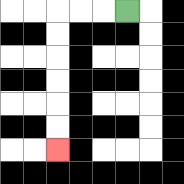{'start': '[5, 0]', 'end': '[2, 6]', 'path_directions': 'L,L,L,D,D,D,D,D,D', 'path_coordinates': '[[5, 0], [4, 0], [3, 0], [2, 0], [2, 1], [2, 2], [2, 3], [2, 4], [2, 5], [2, 6]]'}